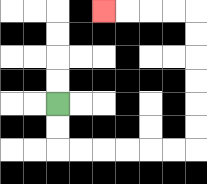{'start': '[2, 4]', 'end': '[4, 0]', 'path_directions': 'D,D,R,R,R,R,R,R,U,U,U,U,U,U,L,L,L,L', 'path_coordinates': '[[2, 4], [2, 5], [2, 6], [3, 6], [4, 6], [5, 6], [6, 6], [7, 6], [8, 6], [8, 5], [8, 4], [8, 3], [8, 2], [8, 1], [8, 0], [7, 0], [6, 0], [5, 0], [4, 0]]'}